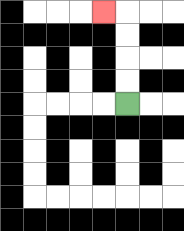{'start': '[5, 4]', 'end': '[4, 0]', 'path_directions': 'U,U,U,U,L', 'path_coordinates': '[[5, 4], [5, 3], [5, 2], [5, 1], [5, 0], [4, 0]]'}